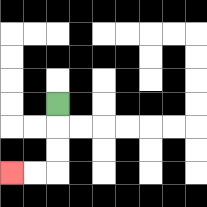{'start': '[2, 4]', 'end': '[0, 7]', 'path_directions': 'D,D,D,L,L', 'path_coordinates': '[[2, 4], [2, 5], [2, 6], [2, 7], [1, 7], [0, 7]]'}